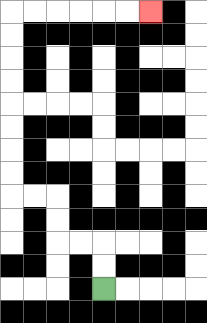{'start': '[4, 12]', 'end': '[6, 0]', 'path_directions': 'U,U,L,L,U,U,L,L,U,U,U,U,U,U,U,U,R,R,R,R,R,R', 'path_coordinates': '[[4, 12], [4, 11], [4, 10], [3, 10], [2, 10], [2, 9], [2, 8], [1, 8], [0, 8], [0, 7], [0, 6], [0, 5], [0, 4], [0, 3], [0, 2], [0, 1], [0, 0], [1, 0], [2, 0], [3, 0], [4, 0], [5, 0], [6, 0]]'}